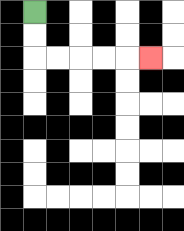{'start': '[1, 0]', 'end': '[6, 2]', 'path_directions': 'D,D,R,R,R,R,R', 'path_coordinates': '[[1, 0], [1, 1], [1, 2], [2, 2], [3, 2], [4, 2], [5, 2], [6, 2]]'}